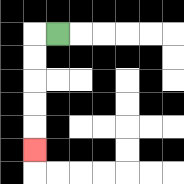{'start': '[2, 1]', 'end': '[1, 6]', 'path_directions': 'L,D,D,D,D,D', 'path_coordinates': '[[2, 1], [1, 1], [1, 2], [1, 3], [1, 4], [1, 5], [1, 6]]'}